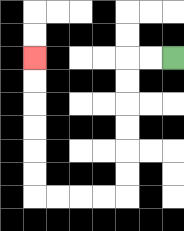{'start': '[7, 2]', 'end': '[1, 2]', 'path_directions': 'L,L,D,D,D,D,D,D,L,L,L,L,U,U,U,U,U,U', 'path_coordinates': '[[7, 2], [6, 2], [5, 2], [5, 3], [5, 4], [5, 5], [5, 6], [5, 7], [5, 8], [4, 8], [3, 8], [2, 8], [1, 8], [1, 7], [1, 6], [1, 5], [1, 4], [1, 3], [1, 2]]'}